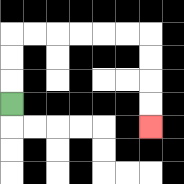{'start': '[0, 4]', 'end': '[6, 5]', 'path_directions': 'U,U,U,R,R,R,R,R,R,D,D,D,D', 'path_coordinates': '[[0, 4], [0, 3], [0, 2], [0, 1], [1, 1], [2, 1], [3, 1], [4, 1], [5, 1], [6, 1], [6, 2], [6, 3], [6, 4], [6, 5]]'}